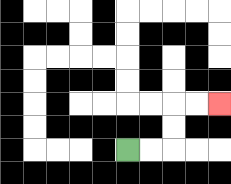{'start': '[5, 6]', 'end': '[9, 4]', 'path_directions': 'R,R,U,U,R,R', 'path_coordinates': '[[5, 6], [6, 6], [7, 6], [7, 5], [7, 4], [8, 4], [9, 4]]'}